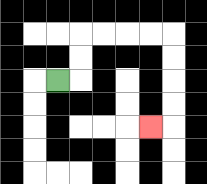{'start': '[2, 3]', 'end': '[6, 5]', 'path_directions': 'R,U,U,R,R,R,R,D,D,D,D,L', 'path_coordinates': '[[2, 3], [3, 3], [3, 2], [3, 1], [4, 1], [5, 1], [6, 1], [7, 1], [7, 2], [7, 3], [7, 4], [7, 5], [6, 5]]'}